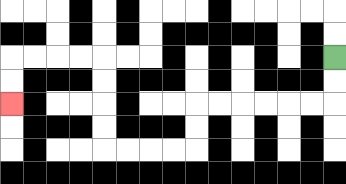{'start': '[14, 2]', 'end': '[0, 4]', 'path_directions': 'D,D,L,L,L,L,L,L,D,D,L,L,L,L,U,U,U,U,L,L,L,L,D,D', 'path_coordinates': '[[14, 2], [14, 3], [14, 4], [13, 4], [12, 4], [11, 4], [10, 4], [9, 4], [8, 4], [8, 5], [8, 6], [7, 6], [6, 6], [5, 6], [4, 6], [4, 5], [4, 4], [4, 3], [4, 2], [3, 2], [2, 2], [1, 2], [0, 2], [0, 3], [0, 4]]'}